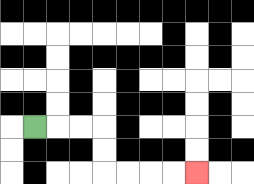{'start': '[1, 5]', 'end': '[8, 7]', 'path_directions': 'R,R,R,D,D,R,R,R,R', 'path_coordinates': '[[1, 5], [2, 5], [3, 5], [4, 5], [4, 6], [4, 7], [5, 7], [6, 7], [7, 7], [8, 7]]'}